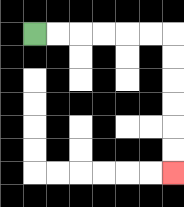{'start': '[1, 1]', 'end': '[7, 7]', 'path_directions': 'R,R,R,R,R,R,D,D,D,D,D,D', 'path_coordinates': '[[1, 1], [2, 1], [3, 1], [4, 1], [5, 1], [6, 1], [7, 1], [7, 2], [7, 3], [7, 4], [7, 5], [7, 6], [7, 7]]'}